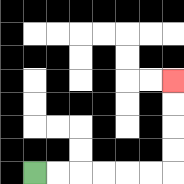{'start': '[1, 7]', 'end': '[7, 3]', 'path_directions': 'R,R,R,R,R,R,U,U,U,U', 'path_coordinates': '[[1, 7], [2, 7], [3, 7], [4, 7], [5, 7], [6, 7], [7, 7], [7, 6], [7, 5], [7, 4], [7, 3]]'}